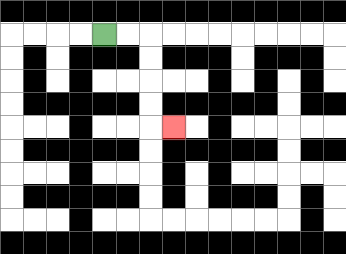{'start': '[4, 1]', 'end': '[7, 5]', 'path_directions': 'R,R,D,D,D,D,R', 'path_coordinates': '[[4, 1], [5, 1], [6, 1], [6, 2], [6, 3], [6, 4], [6, 5], [7, 5]]'}